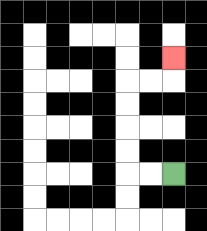{'start': '[7, 7]', 'end': '[7, 2]', 'path_directions': 'L,L,U,U,U,U,R,R,U', 'path_coordinates': '[[7, 7], [6, 7], [5, 7], [5, 6], [5, 5], [5, 4], [5, 3], [6, 3], [7, 3], [7, 2]]'}